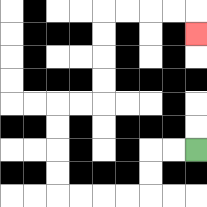{'start': '[8, 6]', 'end': '[8, 1]', 'path_directions': 'L,L,D,D,L,L,L,L,U,U,U,U,R,R,U,U,U,U,R,R,R,R,D', 'path_coordinates': '[[8, 6], [7, 6], [6, 6], [6, 7], [6, 8], [5, 8], [4, 8], [3, 8], [2, 8], [2, 7], [2, 6], [2, 5], [2, 4], [3, 4], [4, 4], [4, 3], [4, 2], [4, 1], [4, 0], [5, 0], [6, 0], [7, 0], [8, 0], [8, 1]]'}